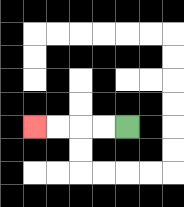{'start': '[5, 5]', 'end': '[1, 5]', 'path_directions': 'L,L,L,L', 'path_coordinates': '[[5, 5], [4, 5], [3, 5], [2, 5], [1, 5]]'}